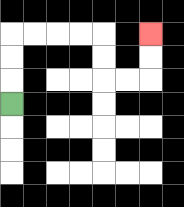{'start': '[0, 4]', 'end': '[6, 1]', 'path_directions': 'U,U,U,R,R,R,R,D,D,R,R,U,U', 'path_coordinates': '[[0, 4], [0, 3], [0, 2], [0, 1], [1, 1], [2, 1], [3, 1], [4, 1], [4, 2], [4, 3], [5, 3], [6, 3], [6, 2], [6, 1]]'}